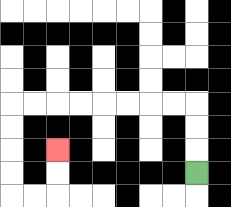{'start': '[8, 7]', 'end': '[2, 6]', 'path_directions': 'U,U,U,L,L,L,L,L,L,L,L,D,D,D,D,R,R,U,U', 'path_coordinates': '[[8, 7], [8, 6], [8, 5], [8, 4], [7, 4], [6, 4], [5, 4], [4, 4], [3, 4], [2, 4], [1, 4], [0, 4], [0, 5], [0, 6], [0, 7], [0, 8], [1, 8], [2, 8], [2, 7], [2, 6]]'}